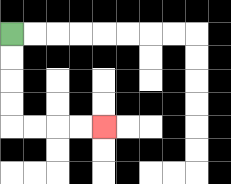{'start': '[0, 1]', 'end': '[4, 5]', 'path_directions': 'D,D,D,D,R,R,R,R', 'path_coordinates': '[[0, 1], [0, 2], [0, 3], [0, 4], [0, 5], [1, 5], [2, 5], [3, 5], [4, 5]]'}